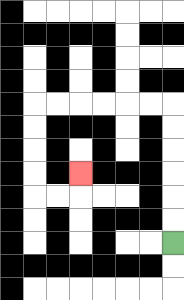{'start': '[7, 10]', 'end': '[3, 7]', 'path_directions': 'U,U,U,U,U,U,L,L,L,L,L,L,D,D,D,D,R,R,U', 'path_coordinates': '[[7, 10], [7, 9], [7, 8], [7, 7], [7, 6], [7, 5], [7, 4], [6, 4], [5, 4], [4, 4], [3, 4], [2, 4], [1, 4], [1, 5], [1, 6], [1, 7], [1, 8], [2, 8], [3, 8], [3, 7]]'}